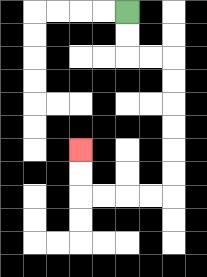{'start': '[5, 0]', 'end': '[3, 6]', 'path_directions': 'D,D,R,R,D,D,D,D,D,D,L,L,L,L,U,U', 'path_coordinates': '[[5, 0], [5, 1], [5, 2], [6, 2], [7, 2], [7, 3], [7, 4], [7, 5], [7, 6], [7, 7], [7, 8], [6, 8], [5, 8], [4, 8], [3, 8], [3, 7], [3, 6]]'}